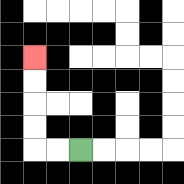{'start': '[3, 6]', 'end': '[1, 2]', 'path_directions': 'L,L,U,U,U,U', 'path_coordinates': '[[3, 6], [2, 6], [1, 6], [1, 5], [1, 4], [1, 3], [1, 2]]'}